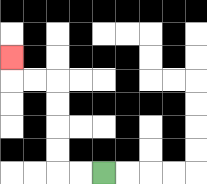{'start': '[4, 7]', 'end': '[0, 2]', 'path_directions': 'L,L,U,U,U,U,L,L,U', 'path_coordinates': '[[4, 7], [3, 7], [2, 7], [2, 6], [2, 5], [2, 4], [2, 3], [1, 3], [0, 3], [0, 2]]'}